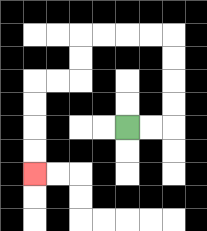{'start': '[5, 5]', 'end': '[1, 7]', 'path_directions': 'R,R,U,U,U,U,L,L,L,L,D,D,L,L,D,D,D,D', 'path_coordinates': '[[5, 5], [6, 5], [7, 5], [7, 4], [7, 3], [7, 2], [7, 1], [6, 1], [5, 1], [4, 1], [3, 1], [3, 2], [3, 3], [2, 3], [1, 3], [1, 4], [1, 5], [1, 6], [1, 7]]'}